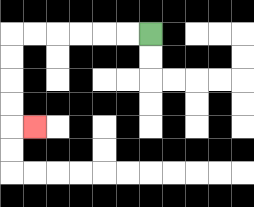{'start': '[6, 1]', 'end': '[1, 5]', 'path_directions': 'L,L,L,L,L,L,D,D,D,D,R', 'path_coordinates': '[[6, 1], [5, 1], [4, 1], [3, 1], [2, 1], [1, 1], [0, 1], [0, 2], [0, 3], [0, 4], [0, 5], [1, 5]]'}